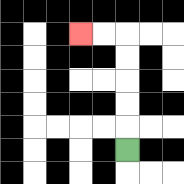{'start': '[5, 6]', 'end': '[3, 1]', 'path_directions': 'U,U,U,U,U,L,L', 'path_coordinates': '[[5, 6], [5, 5], [5, 4], [5, 3], [5, 2], [5, 1], [4, 1], [3, 1]]'}